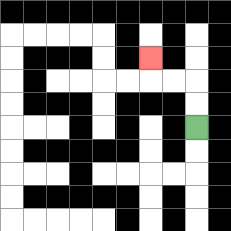{'start': '[8, 5]', 'end': '[6, 2]', 'path_directions': 'U,U,L,L,U', 'path_coordinates': '[[8, 5], [8, 4], [8, 3], [7, 3], [6, 3], [6, 2]]'}